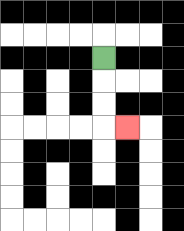{'start': '[4, 2]', 'end': '[5, 5]', 'path_directions': 'D,D,D,R', 'path_coordinates': '[[4, 2], [4, 3], [4, 4], [4, 5], [5, 5]]'}